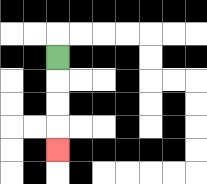{'start': '[2, 2]', 'end': '[2, 6]', 'path_directions': 'D,D,D,D', 'path_coordinates': '[[2, 2], [2, 3], [2, 4], [2, 5], [2, 6]]'}